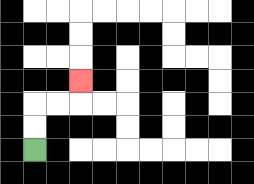{'start': '[1, 6]', 'end': '[3, 3]', 'path_directions': 'U,U,R,R,U', 'path_coordinates': '[[1, 6], [1, 5], [1, 4], [2, 4], [3, 4], [3, 3]]'}